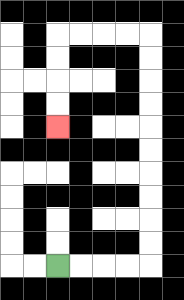{'start': '[2, 11]', 'end': '[2, 5]', 'path_directions': 'R,R,R,R,U,U,U,U,U,U,U,U,U,U,L,L,L,L,D,D,D,D', 'path_coordinates': '[[2, 11], [3, 11], [4, 11], [5, 11], [6, 11], [6, 10], [6, 9], [6, 8], [6, 7], [6, 6], [6, 5], [6, 4], [6, 3], [6, 2], [6, 1], [5, 1], [4, 1], [3, 1], [2, 1], [2, 2], [2, 3], [2, 4], [2, 5]]'}